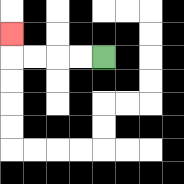{'start': '[4, 2]', 'end': '[0, 1]', 'path_directions': 'L,L,L,L,U', 'path_coordinates': '[[4, 2], [3, 2], [2, 2], [1, 2], [0, 2], [0, 1]]'}